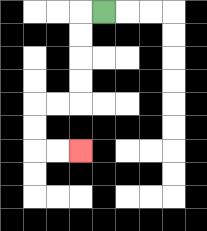{'start': '[4, 0]', 'end': '[3, 6]', 'path_directions': 'L,D,D,D,D,L,L,D,D,R,R', 'path_coordinates': '[[4, 0], [3, 0], [3, 1], [3, 2], [3, 3], [3, 4], [2, 4], [1, 4], [1, 5], [1, 6], [2, 6], [3, 6]]'}